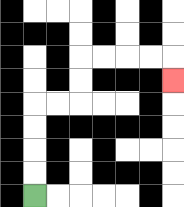{'start': '[1, 8]', 'end': '[7, 3]', 'path_directions': 'U,U,U,U,R,R,U,U,R,R,R,R,D', 'path_coordinates': '[[1, 8], [1, 7], [1, 6], [1, 5], [1, 4], [2, 4], [3, 4], [3, 3], [3, 2], [4, 2], [5, 2], [6, 2], [7, 2], [7, 3]]'}